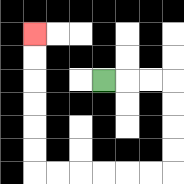{'start': '[4, 3]', 'end': '[1, 1]', 'path_directions': 'R,R,R,D,D,D,D,L,L,L,L,L,L,U,U,U,U,U,U', 'path_coordinates': '[[4, 3], [5, 3], [6, 3], [7, 3], [7, 4], [7, 5], [7, 6], [7, 7], [6, 7], [5, 7], [4, 7], [3, 7], [2, 7], [1, 7], [1, 6], [1, 5], [1, 4], [1, 3], [1, 2], [1, 1]]'}